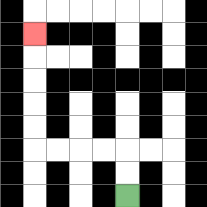{'start': '[5, 8]', 'end': '[1, 1]', 'path_directions': 'U,U,L,L,L,L,U,U,U,U,U', 'path_coordinates': '[[5, 8], [5, 7], [5, 6], [4, 6], [3, 6], [2, 6], [1, 6], [1, 5], [1, 4], [1, 3], [1, 2], [1, 1]]'}